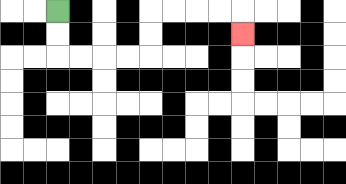{'start': '[2, 0]', 'end': '[10, 1]', 'path_directions': 'D,D,R,R,R,R,U,U,R,R,R,R,D', 'path_coordinates': '[[2, 0], [2, 1], [2, 2], [3, 2], [4, 2], [5, 2], [6, 2], [6, 1], [6, 0], [7, 0], [8, 0], [9, 0], [10, 0], [10, 1]]'}